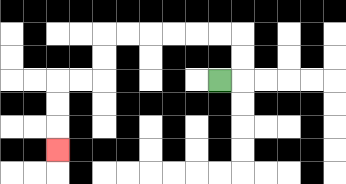{'start': '[9, 3]', 'end': '[2, 6]', 'path_directions': 'R,U,U,L,L,L,L,L,L,D,D,L,L,D,D,D', 'path_coordinates': '[[9, 3], [10, 3], [10, 2], [10, 1], [9, 1], [8, 1], [7, 1], [6, 1], [5, 1], [4, 1], [4, 2], [4, 3], [3, 3], [2, 3], [2, 4], [2, 5], [2, 6]]'}